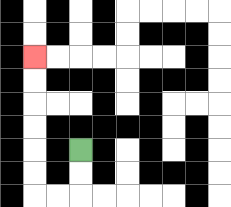{'start': '[3, 6]', 'end': '[1, 2]', 'path_directions': 'D,D,L,L,U,U,U,U,U,U', 'path_coordinates': '[[3, 6], [3, 7], [3, 8], [2, 8], [1, 8], [1, 7], [1, 6], [1, 5], [1, 4], [1, 3], [1, 2]]'}